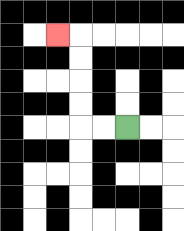{'start': '[5, 5]', 'end': '[2, 1]', 'path_directions': 'L,L,U,U,U,U,L', 'path_coordinates': '[[5, 5], [4, 5], [3, 5], [3, 4], [3, 3], [3, 2], [3, 1], [2, 1]]'}